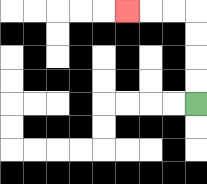{'start': '[8, 4]', 'end': '[5, 0]', 'path_directions': 'U,U,U,U,L,L,L', 'path_coordinates': '[[8, 4], [8, 3], [8, 2], [8, 1], [8, 0], [7, 0], [6, 0], [5, 0]]'}